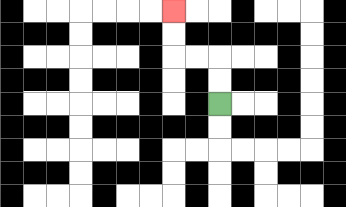{'start': '[9, 4]', 'end': '[7, 0]', 'path_directions': 'U,U,L,L,U,U', 'path_coordinates': '[[9, 4], [9, 3], [9, 2], [8, 2], [7, 2], [7, 1], [7, 0]]'}